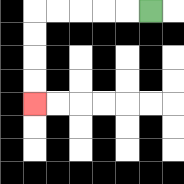{'start': '[6, 0]', 'end': '[1, 4]', 'path_directions': 'L,L,L,L,L,D,D,D,D', 'path_coordinates': '[[6, 0], [5, 0], [4, 0], [3, 0], [2, 0], [1, 0], [1, 1], [1, 2], [1, 3], [1, 4]]'}